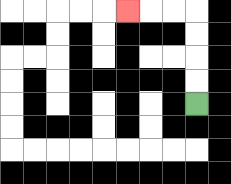{'start': '[8, 4]', 'end': '[5, 0]', 'path_directions': 'U,U,U,U,L,L,L', 'path_coordinates': '[[8, 4], [8, 3], [8, 2], [8, 1], [8, 0], [7, 0], [6, 0], [5, 0]]'}